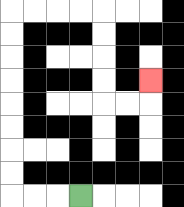{'start': '[3, 8]', 'end': '[6, 3]', 'path_directions': 'L,L,L,U,U,U,U,U,U,U,U,R,R,R,R,D,D,D,D,R,R,U', 'path_coordinates': '[[3, 8], [2, 8], [1, 8], [0, 8], [0, 7], [0, 6], [0, 5], [0, 4], [0, 3], [0, 2], [0, 1], [0, 0], [1, 0], [2, 0], [3, 0], [4, 0], [4, 1], [4, 2], [4, 3], [4, 4], [5, 4], [6, 4], [6, 3]]'}